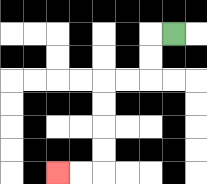{'start': '[7, 1]', 'end': '[2, 7]', 'path_directions': 'L,D,D,L,L,D,D,D,D,L,L', 'path_coordinates': '[[7, 1], [6, 1], [6, 2], [6, 3], [5, 3], [4, 3], [4, 4], [4, 5], [4, 6], [4, 7], [3, 7], [2, 7]]'}